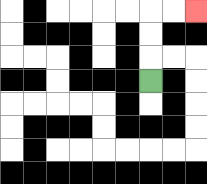{'start': '[6, 3]', 'end': '[8, 0]', 'path_directions': 'U,U,U,R,R', 'path_coordinates': '[[6, 3], [6, 2], [6, 1], [6, 0], [7, 0], [8, 0]]'}